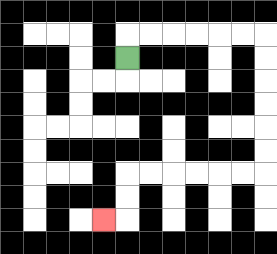{'start': '[5, 2]', 'end': '[4, 9]', 'path_directions': 'U,R,R,R,R,R,R,D,D,D,D,D,D,L,L,L,L,L,L,D,D,L', 'path_coordinates': '[[5, 2], [5, 1], [6, 1], [7, 1], [8, 1], [9, 1], [10, 1], [11, 1], [11, 2], [11, 3], [11, 4], [11, 5], [11, 6], [11, 7], [10, 7], [9, 7], [8, 7], [7, 7], [6, 7], [5, 7], [5, 8], [5, 9], [4, 9]]'}